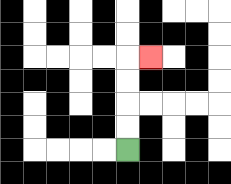{'start': '[5, 6]', 'end': '[6, 2]', 'path_directions': 'U,U,U,U,R', 'path_coordinates': '[[5, 6], [5, 5], [5, 4], [5, 3], [5, 2], [6, 2]]'}